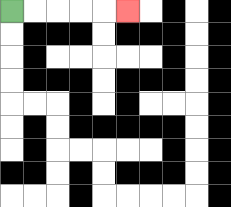{'start': '[0, 0]', 'end': '[5, 0]', 'path_directions': 'R,R,R,R,R', 'path_coordinates': '[[0, 0], [1, 0], [2, 0], [3, 0], [4, 0], [5, 0]]'}